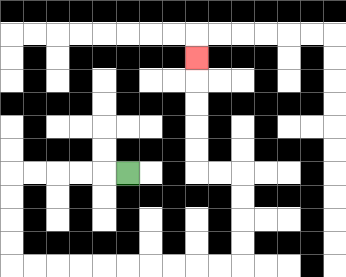{'start': '[5, 7]', 'end': '[8, 2]', 'path_directions': 'L,L,L,L,L,D,D,D,D,R,R,R,R,R,R,R,R,R,R,U,U,U,U,L,L,U,U,U,U,U', 'path_coordinates': '[[5, 7], [4, 7], [3, 7], [2, 7], [1, 7], [0, 7], [0, 8], [0, 9], [0, 10], [0, 11], [1, 11], [2, 11], [3, 11], [4, 11], [5, 11], [6, 11], [7, 11], [8, 11], [9, 11], [10, 11], [10, 10], [10, 9], [10, 8], [10, 7], [9, 7], [8, 7], [8, 6], [8, 5], [8, 4], [8, 3], [8, 2]]'}